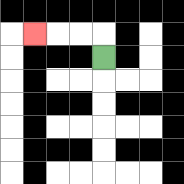{'start': '[4, 2]', 'end': '[1, 1]', 'path_directions': 'U,L,L,L', 'path_coordinates': '[[4, 2], [4, 1], [3, 1], [2, 1], [1, 1]]'}